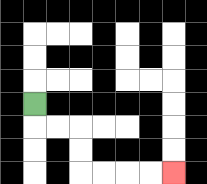{'start': '[1, 4]', 'end': '[7, 7]', 'path_directions': 'D,R,R,D,D,R,R,R,R', 'path_coordinates': '[[1, 4], [1, 5], [2, 5], [3, 5], [3, 6], [3, 7], [4, 7], [5, 7], [6, 7], [7, 7]]'}